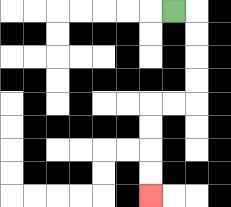{'start': '[7, 0]', 'end': '[6, 8]', 'path_directions': 'R,D,D,D,D,L,L,D,D,D,D', 'path_coordinates': '[[7, 0], [8, 0], [8, 1], [8, 2], [8, 3], [8, 4], [7, 4], [6, 4], [6, 5], [6, 6], [6, 7], [6, 8]]'}